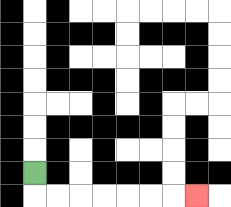{'start': '[1, 7]', 'end': '[8, 8]', 'path_directions': 'D,R,R,R,R,R,R,R', 'path_coordinates': '[[1, 7], [1, 8], [2, 8], [3, 8], [4, 8], [5, 8], [6, 8], [7, 8], [8, 8]]'}